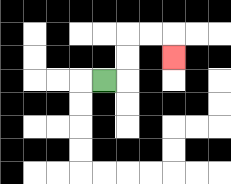{'start': '[4, 3]', 'end': '[7, 2]', 'path_directions': 'R,U,U,R,R,D', 'path_coordinates': '[[4, 3], [5, 3], [5, 2], [5, 1], [6, 1], [7, 1], [7, 2]]'}